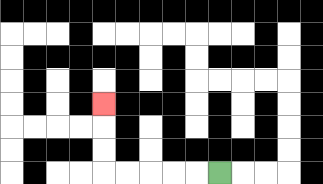{'start': '[9, 7]', 'end': '[4, 4]', 'path_directions': 'L,L,L,L,L,U,U,U', 'path_coordinates': '[[9, 7], [8, 7], [7, 7], [6, 7], [5, 7], [4, 7], [4, 6], [4, 5], [4, 4]]'}